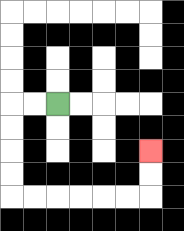{'start': '[2, 4]', 'end': '[6, 6]', 'path_directions': 'L,L,D,D,D,D,R,R,R,R,R,R,U,U', 'path_coordinates': '[[2, 4], [1, 4], [0, 4], [0, 5], [0, 6], [0, 7], [0, 8], [1, 8], [2, 8], [3, 8], [4, 8], [5, 8], [6, 8], [6, 7], [6, 6]]'}